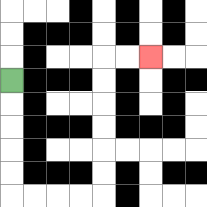{'start': '[0, 3]', 'end': '[6, 2]', 'path_directions': 'D,D,D,D,D,R,R,R,R,U,U,U,U,U,U,R,R', 'path_coordinates': '[[0, 3], [0, 4], [0, 5], [0, 6], [0, 7], [0, 8], [1, 8], [2, 8], [3, 8], [4, 8], [4, 7], [4, 6], [4, 5], [4, 4], [4, 3], [4, 2], [5, 2], [6, 2]]'}